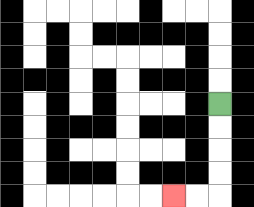{'start': '[9, 4]', 'end': '[7, 8]', 'path_directions': 'D,D,D,D,L,L', 'path_coordinates': '[[9, 4], [9, 5], [9, 6], [9, 7], [9, 8], [8, 8], [7, 8]]'}